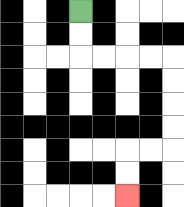{'start': '[3, 0]', 'end': '[5, 8]', 'path_directions': 'D,D,R,R,R,R,D,D,D,D,L,L,D,D', 'path_coordinates': '[[3, 0], [3, 1], [3, 2], [4, 2], [5, 2], [6, 2], [7, 2], [7, 3], [7, 4], [7, 5], [7, 6], [6, 6], [5, 6], [5, 7], [5, 8]]'}